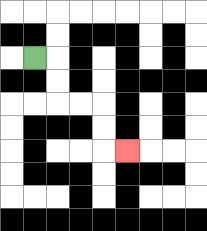{'start': '[1, 2]', 'end': '[5, 6]', 'path_directions': 'R,D,D,R,R,D,D,R', 'path_coordinates': '[[1, 2], [2, 2], [2, 3], [2, 4], [3, 4], [4, 4], [4, 5], [4, 6], [5, 6]]'}